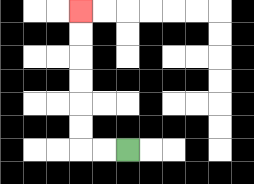{'start': '[5, 6]', 'end': '[3, 0]', 'path_directions': 'L,L,U,U,U,U,U,U', 'path_coordinates': '[[5, 6], [4, 6], [3, 6], [3, 5], [3, 4], [3, 3], [3, 2], [3, 1], [3, 0]]'}